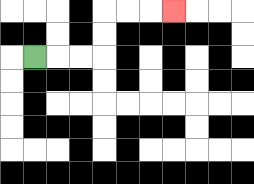{'start': '[1, 2]', 'end': '[7, 0]', 'path_directions': 'R,R,R,U,U,R,R,R', 'path_coordinates': '[[1, 2], [2, 2], [3, 2], [4, 2], [4, 1], [4, 0], [5, 0], [6, 0], [7, 0]]'}